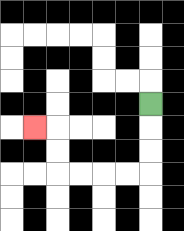{'start': '[6, 4]', 'end': '[1, 5]', 'path_directions': 'D,D,D,L,L,L,L,U,U,L', 'path_coordinates': '[[6, 4], [6, 5], [6, 6], [6, 7], [5, 7], [4, 7], [3, 7], [2, 7], [2, 6], [2, 5], [1, 5]]'}